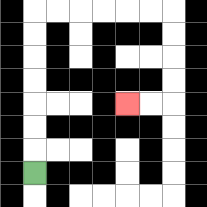{'start': '[1, 7]', 'end': '[5, 4]', 'path_directions': 'U,U,U,U,U,U,U,R,R,R,R,R,R,D,D,D,D,L,L', 'path_coordinates': '[[1, 7], [1, 6], [1, 5], [1, 4], [1, 3], [1, 2], [1, 1], [1, 0], [2, 0], [3, 0], [4, 0], [5, 0], [6, 0], [7, 0], [7, 1], [7, 2], [7, 3], [7, 4], [6, 4], [5, 4]]'}